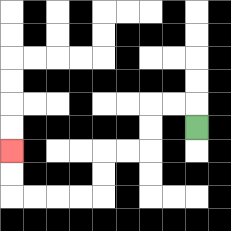{'start': '[8, 5]', 'end': '[0, 6]', 'path_directions': 'U,L,L,D,D,L,L,D,D,L,L,L,L,U,U', 'path_coordinates': '[[8, 5], [8, 4], [7, 4], [6, 4], [6, 5], [6, 6], [5, 6], [4, 6], [4, 7], [4, 8], [3, 8], [2, 8], [1, 8], [0, 8], [0, 7], [0, 6]]'}